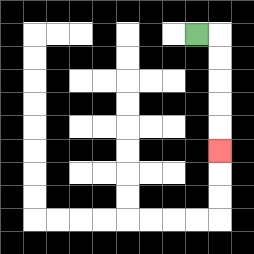{'start': '[8, 1]', 'end': '[9, 6]', 'path_directions': 'R,D,D,D,D,D', 'path_coordinates': '[[8, 1], [9, 1], [9, 2], [9, 3], [9, 4], [9, 5], [9, 6]]'}